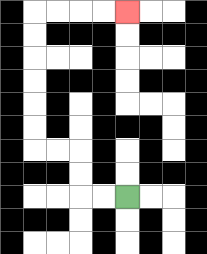{'start': '[5, 8]', 'end': '[5, 0]', 'path_directions': 'L,L,U,U,L,L,U,U,U,U,U,U,R,R,R,R', 'path_coordinates': '[[5, 8], [4, 8], [3, 8], [3, 7], [3, 6], [2, 6], [1, 6], [1, 5], [1, 4], [1, 3], [1, 2], [1, 1], [1, 0], [2, 0], [3, 0], [4, 0], [5, 0]]'}